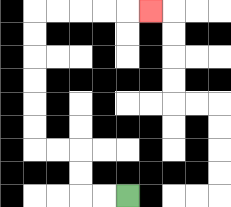{'start': '[5, 8]', 'end': '[6, 0]', 'path_directions': 'L,L,U,U,L,L,U,U,U,U,U,U,R,R,R,R,R', 'path_coordinates': '[[5, 8], [4, 8], [3, 8], [3, 7], [3, 6], [2, 6], [1, 6], [1, 5], [1, 4], [1, 3], [1, 2], [1, 1], [1, 0], [2, 0], [3, 0], [4, 0], [5, 0], [6, 0]]'}